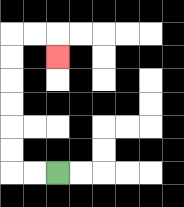{'start': '[2, 7]', 'end': '[2, 2]', 'path_directions': 'L,L,U,U,U,U,U,U,R,R,D', 'path_coordinates': '[[2, 7], [1, 7], [0, 7], [0, 6], [0, 5], [0, 4], [0, 3], [0, 2], [0, 1], [1, 1], [2, 1], [2, 2]]'}